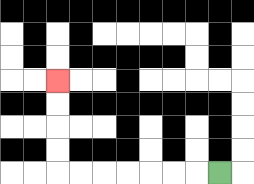{'start': '[9, 7]', 'end': '[2, 3]', 'path_directions': 'L,L,L,L,L,L,L,U,U,U,U', 'path_coordinates': '[[9, 7], [8, 7], [7, 7], [6, 7], [5, 7], [4, 7], [3, 7], [2, 7], [2, 6], [2, 5], [2, 4], [2, 3]]'}